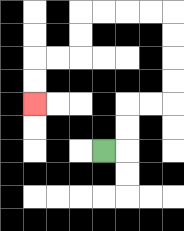{'start': '[4, 6]', 'end': '[1, 4]', 'path_directions': 'R,U,U,R,R,U,U,U,U,L,L,L,L,D,D,L,L,D,D', 'path_coordinates': '[[4, 6], [5, 6], [5, 5], [5, 4], [6, 4], [7, 4], [7, 3], [7, 2], [7, 1], [7, 0], [6, 0], [5, 0], [4, 0], [3, 0], [3, 1], [3, 2], [2, 2], [1, 2], [1, 3], [1, 4]]'}